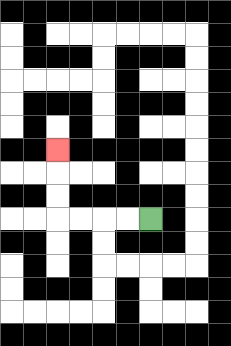{'start': '[6, 9]', 'end': '[2, 6]', 'path_directions': 'L,L,L,L,U,U,U', 'path_coordinates': '[[6, 9], [5, 9], [4, 9], [3, 9], [2, 9], [2, 8], [2, 7], [2, 6]]'}